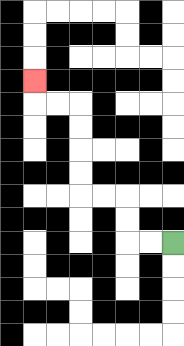{'start': '[7, 10]', 'end': '[1, 3]', 'path_directions': 'L,L,U,U,L,L,U,U,U,U,L,L,U', 'path_coordinates': '[[7, 10], [6, 10], [5, 10], [5, 9], [5, 8], [4, 8], [3, 8], [3, 7], [3, 6], [3, 5], [3, 4], [2, 4], [1, 4], [1, 3]]'}